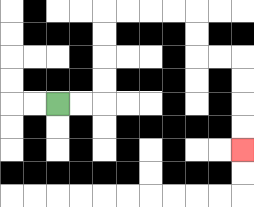{'start': '[2, 4]', 'end': '[10, 6]', 'path_directions': 'R,R,U,U,U,U,R,R,R,R,D,D,R,R,D,D,D,D', 'path_coordinates': '[[2, 4], [3, 4], [4, 4], [4, 3], [4, 2], [4, 1], [4, 0], [5, 0], [6, 0], [7, 0], [8, 0], [8, 1], [8, 2], [9, 2], [10, 2], [10, 3], [10, 4], [10, 5], [10, 6]]'}